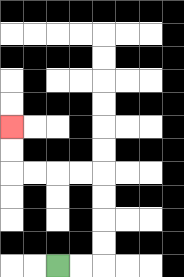{'start': '[2, 11]', 'end': '[0, 5]', 'path_directions': 'R,R,U,U,U,U,L,L,L,L,U,U', 'path_coordinates': '[[2, 11], [3, 11], [4, 11], [4, 10], [4, 9], [4, 8], [4, 7], [3, 7], [2, 7], [1, 7], [0, 7], [0, 6], [0, 5]]'}